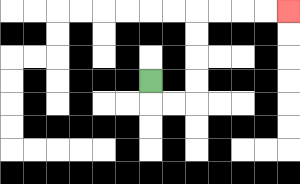{'start': '[6, 3]', 'end': '[12, 0]', 'path_directions': 'D,R,R,U,U,U,U,R,R,R,R', 'path_coordinates': '[[6, 3], [6, 4], [7, 4], [8, 4], [8, 3], [8, 2], [8, 1], [8, 0], [9, 0], [10, 0], [11, 0], [12, 0]]'}